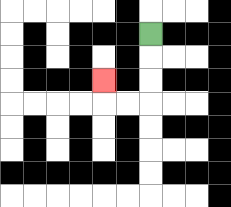{'start': '[6, 1]', 'end': '[4, 3]', 'path_directions': 'D,D,D,L,L,U', 'path_coordinates': '[[6, 1], [6, 2], [6, 3], [6, 4], [5, 4], [4, 4], [4, 3]]'}